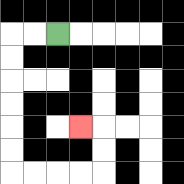{'start': '[2, 1]', 'end': '[3, 5]', 'path_directions': 'L,L,D,D,D,D,D,D,R,R,R,R,U,U,L', 'path_coordinates': '[[2, 1], [1, 1], [0, 1], [0, 2], [0, 3], [0, 4], [0, 5], [0, 6], [0, 7], [1, 7], [2, 7], [3, 7], [4, 7], [4, 6], [4, 5], [3, 5]]'}